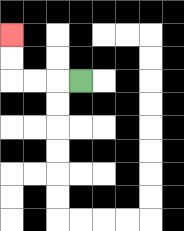{'start': '[3, 3]', 'end': '[0, 1]', 'path_directions': 'L,L,L,U,U', 'path_coordinates': '[[3, 3], [2, 3], [1, 3], [0, 3], [0, 2], [0, 1]]'}